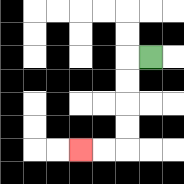{'start': '[6, 2]', 'end': '[3, 6]', 'path_directions': 'L,D,D,D,D,L,L', 'path_coordinates': '[[6, 2], [5, 2], [5, 3], [5, 4], [5, 5], [5, 6], [4, 6], [3, 6]]'}